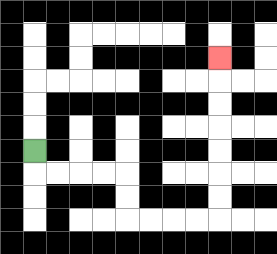{'start': '[1, 6]', 'end': '[9, 2]', 'path_directions': 'D,R,R,R,R,D,D,R,R,R,R,U,U,U,U,U,U,U', 'path_coordinates': '[[1, 6], [1, 7], [2, 7], [3, 7], [4, 7], [5, 7], [5, 8], [5, 9], [6, 9], [7, 9], [8, 9], [9, 9], [9, 8], [9, 7], [9, 6], [9, 5], [9, 4], [9, 3], [9, 2]]'}